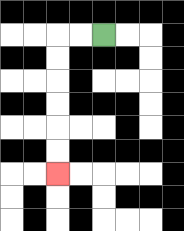{'start': '[4, 1]', 'end': '[2, 7]', 'path_directions': 'L,L,D,D,D,D,D,D', 'path_coordinates': '[[4, 1], [3, 1], [2, 1], [2, 2], [2, 3], [2, 4], [2, 5], [2, 6], [2, 7]]'}